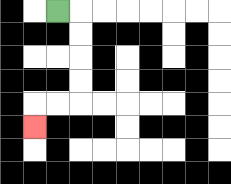{'start': '[2, 0]', 'end': '[1, 5]', 'path_directions': 'R,D,D,D,D,L,L,D', 'path_coordinates': '[[2, 0], [3, 0], [3, 1], [3, 2], [3, 3], [3, 4], [2, 4], [1, 4], [1, 5]]'}